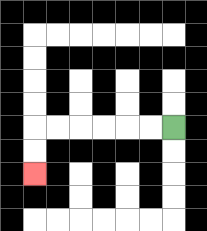{'start': '[7, 5]', 'end': '[1, 7]', 'path_directions': 'L,L,L,L,L,L,D,D', 'path_coordinates': '[[7, 5], [6, 5], [5, 5], [4, 5], [3, 5], [2, 5], [1, 5], [1, 6], [1, 7]]'}